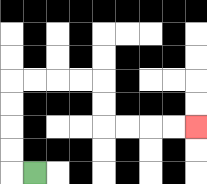{'start': '[1, 7]', 'end': '[8, 5]', 'path_directions': 'L,U,U,U,U,R,R,R,R,D,D,R,R,R,R', 'path_coordinates': '[[1, 7], [0, 7], [0, 6], [0, 5], [0, 4], [0, 3], [1, 3], [2, 3], [3, 3], [4, 3], [4, 4], [4, 5], [5, 5], [6, 5], [7, 5], [8, 5]]'}